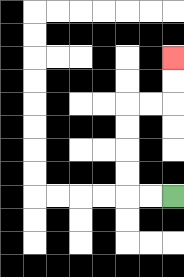{'start': '[7, 8]', 'end': '[7, 2]', 'path_directions': 'L,L,U,U,U,U,R,R,U,U', 'path_coordinates': '[[7, 8], [6, 8], [5, 8], [5, 7], [5, 6], [5, 5], [5, 4], [6, 4], [7, 4], [7, 3], [7, 2]]'}